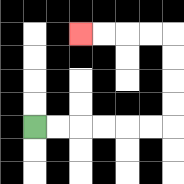{'start': '[1, 5]', 'end': '[3, 1]', 'path_directions': 'R,R,R,R,R,R,U,U,U,U,L,L,L,L', 'path_coordinates': '[[1, 5], [2, 5], [3, 5], [4, 5], [5, 5], [6, 5], [7, 5], [7, 4], [7, 3], [7, 2], [7, 1], [6, 1], [5, 1], [4, 1], [3, 1]]'}